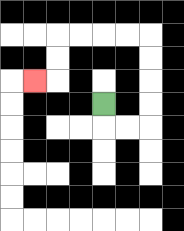{'start': '[4, 4]', 'end': '[1, 3]', 'path_directions': 'D,R,R,U,U,U,U,L,L,L,L,D,D,L', 'path_coordinates': '[[4, 4], [4, 5], [5, 5], [6, 5], [6, 4], [6, 3], [6, 2], [6, 1], [5, 1], [4, 1], [3, 1], [2, 1], [2, 2], [2, 3], [1, 3]]'}